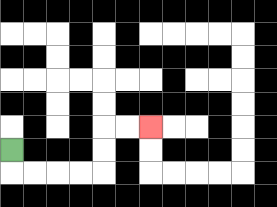{'start': '[0, 6]', 'end': '[6, 5]', 'path_directions': 'D,R,R,R,R,U,U,R,R', 'path_coordinates': '[[0, 6], [0, 7], [1, 7], [2, 7], [3, 7], [4, 7], [4, 6], [4, 5], [5, 5], [6, 5]]'}